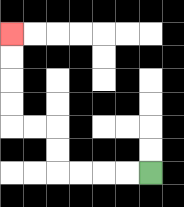{'start': '[6, 7]', 'end': '[0, 1]', 'path_directions': 'L,L,L,L,U,U,L,L,U,U,U,U', 'path_coordinates': '[[6, 7], [5, 7], [4, 7], [3, 7], [2, 7], [2, 6], [2, 5], [1, 5], [0, 5], [0, 4], [0, 3], [0, 2], [0, 1]]'}